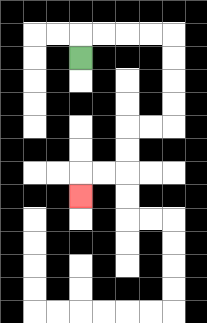{'start': '[3, 2]', 'end': '[3, 8]', 'path_directions': 'U,R,R,R,R,D,D,D,D,L,L,D,D,L,L,D', 'path_coordinates': '[[3, 2], [3, 1], [4, 1], [5, 1], [6, 1], [7, 1], [7, 2], [7, 3], [7, 4], [7, 5], [6, 5], [5, 5], [5, 6], [5, 7], [4, 7], [3, 7], [3, 8]]'}